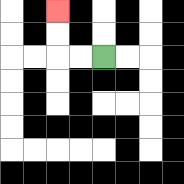{'start': '[4, 2]', 'end': '[2, 0]', 'path_directions': 'L,L,U,U', 'path_coordinates': '[[4, 2], [3, 2], [2, 2], [2, 1], [2, 0]]'}